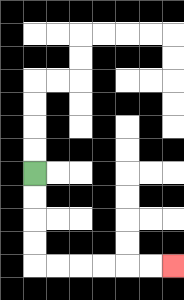{'start': '[1, 7]', 'end': '[7, 11]', 'path_directions': 'D,D,D,D,R,R,R,R,R,R', 'path_coordinates': '[[1, 7], [1, 8], [1, 9], [1, 10], [1, 11], [2, 11], [3, 11], [4, 11], [5, 11], [6, 11], [7, 11]]'}